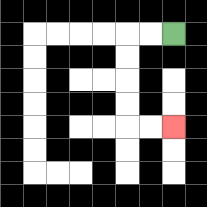{'start': '[7, 1]', 'end': '[7, 5]', 'path_directions': 'L,L,D,D,D,D,R,R', 'path_coordinates': '[[7, 1], [6, 1], [5, 1], [5, 2], [5, 3], [5, 4], [5, 5], [6, 5], [7, 5]]'}